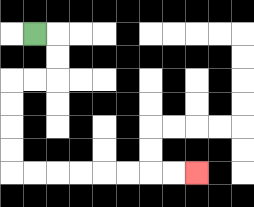{'start': '[1, 1]', 'end': '[8, 7]', 'path_directions': 'R,D,D,L,L,D,D,D,D,R,R,R,R,R,R,R,R', 'path_coordinates': '[[1, 1], [2, 1], [2, 2], [2, 3], [1, 3], [0, 3], [0, 4], [0, 5], [0, 6], [0, 7], [1, 7], [2, 7], [3, 7], [4, 7], [5, 7], [6, 7], [7, 7], [8, 7]]'}